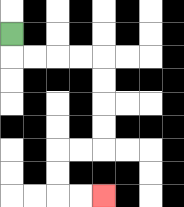{'start': '[0, 1]', 'end': '[4, 8]', 'path_directions': 'D,R,R,R,R,D,D,D,D,L,L,D,D,R,R', 'path_coordinates': '[[0, 1], [0, 2], [1, 2], [2, 2], [3, 2], [4, 2], [4, 3], [4, 4], [4, 5], [4, 6], [3, 6], [2, 6], [2, 7], [2, 8], [3, 8], [4, 8]]'}